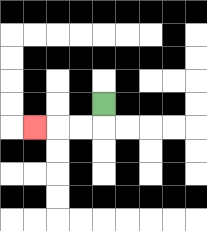{'start': '[4, 4]', 'end': '[1, 5]', 'path_directions': 'D,L,L,L', 'path_coordinates': '[[4, 4], [4, 5], [3, 5], [2, 5], [1, 5]]'}